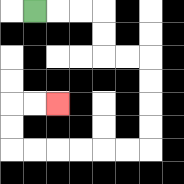{'start': '[1, 0]', 'end': '[2, 4]', 'path_directions': 'R,R,R,D,D,R,R,D,D,D,D,L,L,L,L,L,L,U,U,R,R', 'path_coordinates': '[[1, 0], [2, 0], [3, 0], [4, 0], [4, 1], [4, 2], [5, 2], [6, 2], [6, 3], [6, 4], [6, 5], [6, 6], [5, 6], [4, 6], [3, 6], [2, 6], [1, 6], [0, 6], [0, 5], [0, 4], [1, 4], [2, 4]]'}